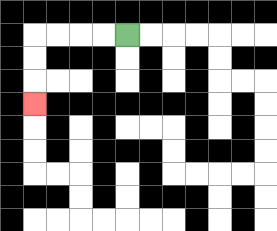{'start': '[5, 1]', 'end': '[1, 4]', 'path_directions': 'L,L,L,L,D,D,D', 'path_coordinates': '[[5, 1], [4, 1], [3, 1], [2, 1], [1, 1], [1, 2], [1, 3], [1, 4]]'}